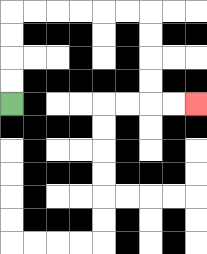{'start': '[0, 4]', 'end': '[8, 4]', 'path_directions': 'U,U,U,U,R,R,R,R,R,R,D,D,D,D,R,R', 'path_coordinates': '[[0, 4], [0, 3], [0, 2], [0, 1], [0, 0], [1, 0], [2, 0], [3, 0], [4, 0], [5, 0], [6, 0], [6, 1], [6, 2], [6, 3], [6, 4], [7, 4], [8, 4]]'}